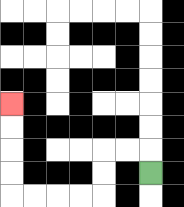{'start': '[6, 7]', 'end': '[0, 4]', 'path_directions': 'U,L,L,D,D,L,L,L,L,U,U,U,U', 'path_coordinates': '[[6, 7], [6, 6], [5, 6], [4, 6], [4, 7], [4, 8], [3, 8], [2, 8], [1, 8], [0, 8], [0, 7], [0, 6], [0, 5], [0, 4]]'}